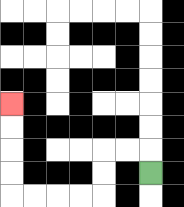{'start': '[6, 7]', 'end': '[0, 4]', 'path_directions': 'U,L,L,D,D,L,L,L,L,U,U,U,U', 'path_coordinates': '[[6, 7], [6, 6], [5, 6], [4, 6], [4, 7], [4, 8], [3, 8], [2, 8], [1, 8], [0, 8], [0, 7], [0, 6], [0, 5], [0, 4]]'}